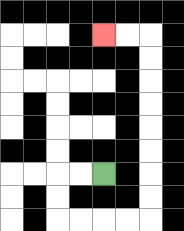{'start': '[4, 7]', 'end': '[4, 1]', 'path_directions': 'L,L,D,D,R,R,R,R,U,U,U,U,U,U,U,U,L,L', 'path_coordinates': '[[4, 7], [3, 7], [2, 7], [2, 8], [2, 9], [3, 9], [4, 9], [5, 9], [6, 9], [6, 8], [6, 7], [6, 6], [6, 5], [6, 4], [6, 3], [6, 2], [6, 1], [5, 1], [4, 1]]'}